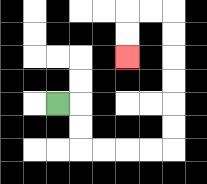{'start': '[2, 4]', 'end': '[5, 2]', 'path_directions': 'R,D,D,R,R,R,R,U,U,U,U,U,U,L,L,D,D', 'path_coordinates': '[[2, 4], [3, 4], [3, 5], [3, 6], [4, 6], [5, 6], [6, 6], [7, 6], [7, 5], [7, 4], [7, 3], [7, 2], [7, 1], [7, 0], [6, 0], [5, 0], [5, 1], [5, 2]]'}